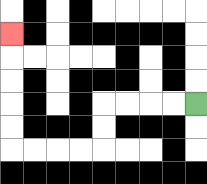{'start': '[8, 4]', 'end': '[0, 1]', 'path_directions': 'L,L,L,L,D,D,L,L,L,L,U,U,U,U,U', 'path_coordinates': '[[8, 4], [7, 4], [6, 4], [5, 4], [4, 4], [4, 5], [4, 6], [3, 6], [2, 6], [1, 6], [0, 6], [0, 5], [0, 4], [0, 3], [0, 2], [0, 1]]'}